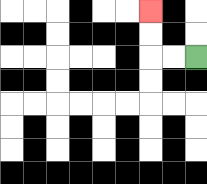{'start': '[8, 2]', 'end': '[6, 0]', 'path_directions': 'L,L,U,U', 'path_coordinates': '[[8, 2], [7, 2], [6, 2], [6, 1], [6, 0]]'}